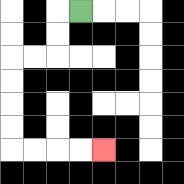{'start': '[3, 0]', 'end': '[4, 6]', 'path_directions': 'L,D,D,L,L,D,D,D,D,R,R,R,R', 'path_coordinates': '[[3, 0], [2, 0], [2, 1], [2, 2], [1, 2], [0, 2], [0, 3], [0, 4], [0, 5], [0, 6], [1, 6], [2, 6], [3, 6], [4, 6]]'}